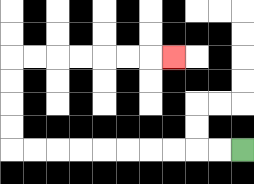{'start': '[10, 6]', 'end': '[7, 2]', 'path_directions': 'L,L,L,L,L,L,L,L,L,L,U,U,U,U,R,R,R,R,R,R,R', 'path_coordinates': '[[10, 6], [9, 6], [8, 6], [7, 6], [6, 6], [5, 6], [4, 6], [3, 6], [2, 6], [1, 6], [0, 6], [0, 5], [0, 4], [0, 3], [0, 2], [1, 2], [2, 2], [3, 2], [4, 2], [5, 2], [6, 2], [7, 2]]'}